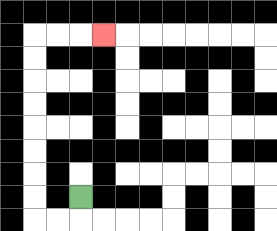{'start': '[3, 8]', 'end': '[4, 1]', 'path_directions': 'D,L,L,U,U,U,U,U,U,U,U,R,R,R', 'path_coordinates': '[[3, 8], [3, 9], [2, 9], [1, 9], [1, 8], [1, 7], [1, 6], [1, 5], [1, 4], [1, 3], [1, 2], [1, 1], [2, 1], [3, 1], [4, 1]]'}